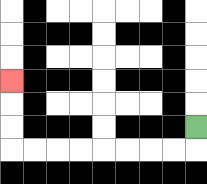{'start': '[8, 5]', 'end': '[0, 3]', 'path_directions': 'D,L,L,L,L,L,L,L,L,U,U,U', 'path_coordinates': '[[8, 5], [8, 6], [7, 6], [6, 6], [5, 6], [4, 6], [3, 6], [2, 6], [1, 6], [0, 6], [0, 5], [0, 4], [0, 3]]'}